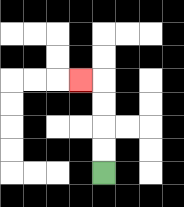{'start': '[4, 7]', 'end': '[3, 3]', 'path_directions': 'U,U,U,U,L', 'path_coordinates': '[[4, 7], [4, 6], [4, 5], [4, 4], [4, 3], [3, 3]]'}